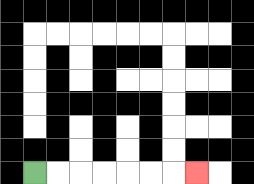{'start': '[1, 7]', 'end': '[8, 7]', 'path_directions': 'R,R,R,R,R,R,R', 'path_coordinates': '[[1, 7], [2, 7], [3, 7], [4, 7], [5, 7], [6, 7], [7, 7], [8, 7]]'}